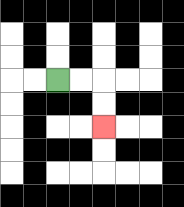{'start': '[2, 3]', 'end': '[4, 5]', 'path_directions': 'R,R,D,D', 'path_coordinates': '[[2, 3], [3, 3], [4, 3], [4, 4], [4, 5]]'}